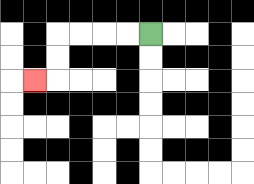{'start': '[6, 1]', 'end': '[1, 3]', 'path_directions': 'L,L,L,L,D,D,L', 'path_coordinates': '[[6, 1], [5, 1], [4, 1], [3, 1], [2, 1], [2, 2], [2, 3], [1, 3]]'}